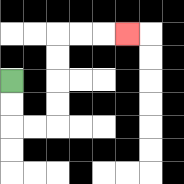{'start': '[0, 3]', 'end': '[5, 1]', 'path_directions': 'D,D,R,R,U,U,U,U,R,R,R', 'path_coordinates': '[[0, 3], [0, 4], [0, 5], [1, 5], [2, 5], [2, 4], [2, 3], [2, 2], [2, 1], [3, 1], [4, 1], [5, 1]]'}